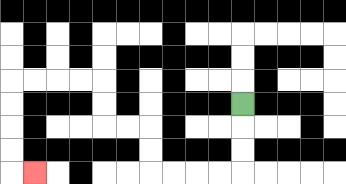{'start': '[10, 4]', 'end': '[1, 7]', 'path_directions': 'D,D,D,L,L,L,L,U,U,L,L,U,U,L,L,L,L,D,D,D,D,R', 'path_coordinates': '[[10, 4], [10, 5], [10, 6], [10, 7], [9, 7], [8, 7], [7, 7], [6, 7], [6, 6], [6, 5], [5, 5], [4, 5], [4, 4], [4, 3], [3, 3], [2, 3], [1, 3], [0, 3], [0, 4], [0, 5], [0, 6], [0, 7], [1, 7]]'}